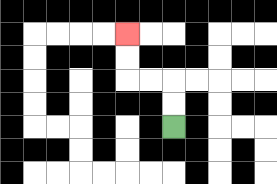{'start': '[7, 5]', 'end': '[5, 1]', 'path_directions': 'U,U,L,L,U,U', 'path_coordinates': '[[7, 5], [7, 4], [7, 3], [6, 3], [5, 3], [5, 2], [5, 1]]'}